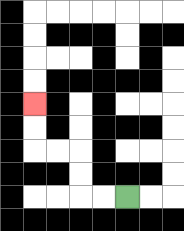{'start': '[5, 8]', 'end': '[1, 4]', 'path_directions': 'L,L,U,U,L,L,U,U', 'path_coordinates': '[[5, 8], [4, 8], [3, 8], [3, 7], [3, 6], [2, 6], [1, 6], [1, 5], [1, 4]]'}